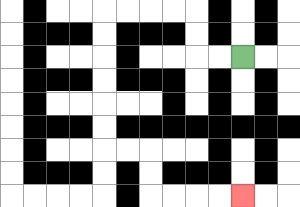{'start': '[10, 2]', 'end': '[10, 8]', 'path_directions': 'L,L,U,U,L,L,L,L,D,D,D,D,D,D,R,R,D,D,R,R,R,R', 'path_coordinates': '[[10, 2], [9, 2], [8, 2], [8, 1], [8, 0], [7, 0], [6, 0], [5, 0], [4, 0], [4, 1], [4, 2], [4, 3], [4, 4], [4, 5], [4, 6], [5, 6], [6, 6], [6, 7], [6, 8], [7, 8], [8, 8], [9, 8], [10, 8]]'}